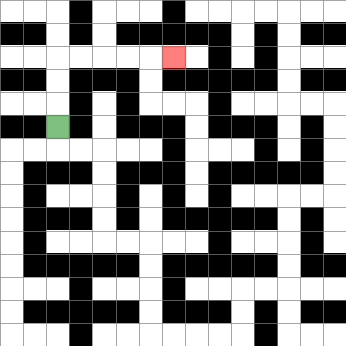{'start': '[2, 5]', 'end': '[7, 2]', 'path_directions': 'U,U,U,R,R,R,R,R', 'path_coordinates': '[[2, 5], [2, 4], [2, 3], [2, 2], [3, 2], [4, 2], [5, 2], [6, 2], [7, 2]]'}